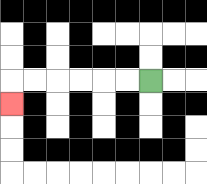{'start': '[6, 3]', 'end': '[0, 4]', 'path_directions': 'L,L,L,L,L,L,D', 'path_coordinates': '[[6, 3], [5, 3], [4, 3], [3, 3], [2, 3], [1, 3], [0, 3], [0, 4]]'}